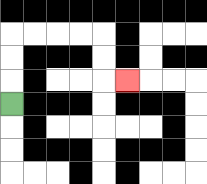{'start': '[0, 4]', 'end': '[5, 3]', 'path_directions': 'U,U,U,R,R,R,R,D,D,R', 'path_coordinates': '[[0, 4], [0, 3], [0, 2], [0, 1], [1, 1], [2, 1], [3, 1], [4, 1], [4, 2], [4, 3], [5, 3]]'}